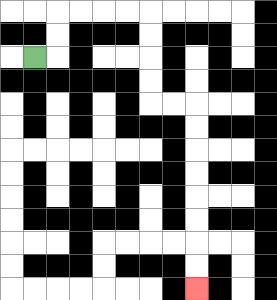{'start': '[1, 2]', 'end': '[8, 12]', 'path_directions': 'R,U,U,R,R,R,R,D,D,D,D,R,R,D,D,D,D,D,D,D,D', 'path_coordinates': '[[1, 2], [2, 2], [2, 1], [2, 0], [3, 0], [4, 0], [5, 0], [6, 0], [6, 1], [6, 2], [6, 3], [6, 4], [7, 4], [8, 4], [8, 5], [8, 6], [8, 7], [8, 8], [8, 9], [8, 10], [8, 11], [8, 12]]'}